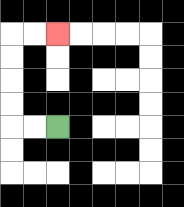{'start': '[2, 5]', 'end': '[2, 1]', 'path_directions': 'L,L,U,U,U,U,R,R', 'path_coordinates': '[[2, 5], [1, 5], [0, 5], [0, 4], [0, 3], [0, 2], [0, 1], [1, 1], [2, 1]]'}